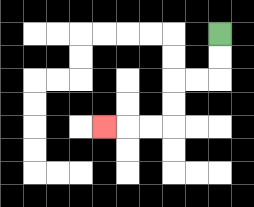{'start': '[9, 1]', 'end': '[4, 5]', 'path_directions': 'D,D,L,L,D,D,L,L,L', 'path_coordinates': '[[9, 1], [9, 2], [9, 3], [8, 3], [7, 3], [7, 4], [7, 5], [6, 5], [5, 5], [4, 5]]'}